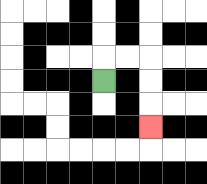{'start': '[4, 3]', 'end': '[6, 5]', 'path_directions': 'U,R,R,D,D,D', 'path_coordinates': '[[4, 3], [4, 2], [5, 2], [6, 2], [6, 3], [6, 4], [6, 5]]'}